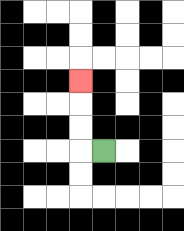{'start': '[4, 6]', 'end': '[3, 3]', 'path_directions': 'L,U,U,U', 'path_coordinates': '[[4, 6], [3, 6], [3, 5], [3, 4], [3, 3]]'}